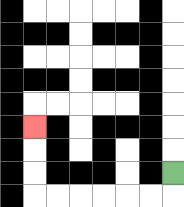{'start': '[7, 7]', 'end': '[1, 5]', 'path_directions': 'D,L,L,L,L,L,L,U,U,U', 'path_coordinates': '[[7, 7], [7, 8], [6, 8], [5, 8], [4, 8], [3, 8], [2, 8], [1, 8], [1, 7], [1, 6], [1, 5]]'}